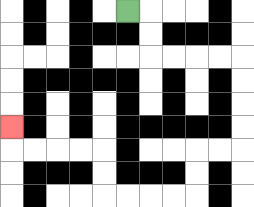{'start': '[5, 0]', 'end': '[0, 5]', 'path_directions': 'R,D,D,R,R,R,R,D,D,D,D,L,L,D,D,L,L,L,L,U,U,L,L,L,L,U', 'path_coordinates': '[[5, 0], [6, 0], [6, 1], [6, 2], [7, 2], [8, 2], [9, 2], [10, 2], [10, 3], [10, 4], [10, 5], [10, 6], [9, 6], [8, 6], [8, 7], [8, 8], [7, 8], [6, 8], [5, 8], [4, 8], [4, 7], [4, 6], [3, 6], [2, 6], [1, 6], [0, 6], [0, 5]]'}